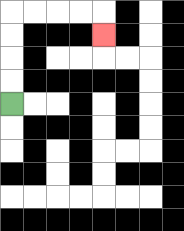{'start': '[0, 4]', 'end': '[4, 1]', 'path_directions': 'U,U,U,U,R,R,R,R,D', 'path_coordinates': '[[0, 4], [0, 3], [0, 2], [0, 1], [0, 0], [1, 0], [2, 0], [3, 0], [4, 0], [4, 1]]'}